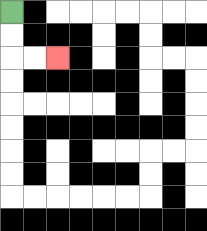{'start': '[0, 0]', 'end': '[2, 2]', 'path_directions': 'D,D,R,R', 'path_coordinates': '[[0, 0], [0, 1], [0, 2], [1, 2], [2, 2]]'}